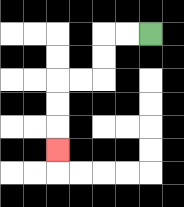{'start': '[6, 1]', 'end': '[2, 6]', 'path_directions': 'L,L,D,D,L,L,D,D,D', 'path_coordinates': '[[6, 1], [5, 1], [4, 1], [4, 2], [4, 3], [3, 3], [2, 3], [2, 4], [2, 5], [2, 6]]'}